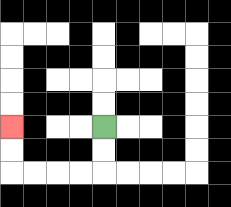{'start': '[4, 5]', 'end': '[0, 5]', 'path_directions': 'D,D,L,L,L,L,U,U', 'path_coordinates': '[[4, 5], [4, 6], [4, 7], [3, 7], [2, 7], [1, 7], [0, 7], [0, 6], [0, 5]]'}